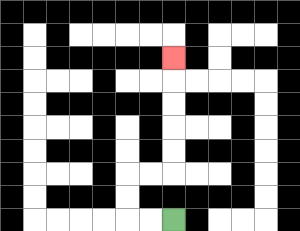{'start': '[7, 9]', 'end': '[7, 2]', 'path_directions': 'L,L,U,U,R,R,U,U,U,U,U', 'path_coordinates': '[[7, 9], [6, 9], [5, 9], [5, 8], [5, 7], [6, 7], [7, 7], [7, 6], [7, 5], [7, 4], [7, 3], [7, 2]]'}